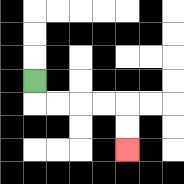{'start': '[1, 3]', 'end': '[5, 6]', 'path_directions': 'D,R,R,R,R,D,D', 'path_coordinates': '[[1, 3], [1, 4], [2, 4], [3, 4], [4, 4], [5, 4], [5, 5], [5, 6]]'}